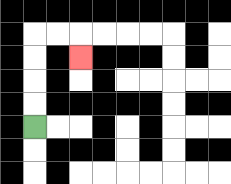{'start': '[1, 5]', 'end': '[3, 2]', 'path_directions': 'U,U,U,U,R,R,D', 'path_coordinates': '[[1, 5], [1, 4], [1, 3], [1, 2], [1, 1], [2, 1], [3, 1], [3, 2]]'}